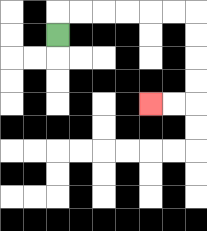{'start': '[2, 1]', 'end': '[6, 4]', 'path_directions': 'U,R,R,R,R,R,R,D,D,D,D,L,L', 'path_coordinates': '[[2, 1], [2, 0], [3, 0], [4, 0], [5, 0], [6, 0], [7, 0], [8, 0], [8, 1], [8, 2], [8, 3], [8, 4], [7, 4], [6, 4]]'}